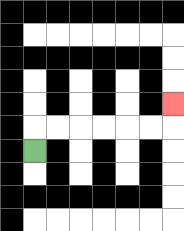{'start': '[1, 6]', 'end': '[7, 4]', 'path_directions': 'U,R,R,R,R,R,R,U', 'path_coordinates': '[[1, 6], [1, 5], [2, 5], [3, 5], [4, 5], [5, 5], [6, 5], [7, 5], [7, 4]]'}